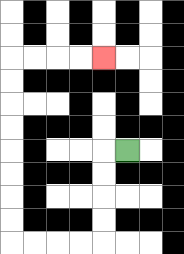{'start': '[5, 6]', 'end': '[4, 2]', 'path_directions': 'L,D,D,D,D,L,L,L,L,U,U,U,U,U,U,U,U,R,R,R,R', 'path_coordinates': '[[5, 6], [4, 6], [4, 7], [4, 8], [4, 9], [4, 10], [3, 10], [2, 10], [1, 10], [0, 10], [0, 9], [0, 8], [0, 7], [0, 6], [0, 5], [0, 4], [0, 3], [0, 2], [1, 2], [2, 2], [3, 2], [4, 2]]'}